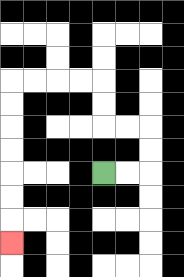{'start': '[4, 7]', 'end': '[0, 10]', 'path_directions': 'R,R,U,U,L,L,U,U,L,L,L,L,D,D,D,D,D,D,D', 'path_coordinates': '[[4, 7], [5, 7], [6, 7], [6, 6], [6, 5], [5, 5], [4, 5], [4, 4], [4, 3], [3, 3], [2, 3], [1, 3], [0, 3], [0, 4], [0, 5], [0, 6], [0, 7], [0, 8], [0, 9], [0, 10]]'}